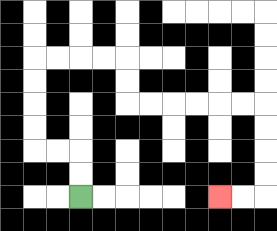{'start': '[3, 8]', 'end': '[9, 8]', 'path_directions': 'U,U,L,L,U,U,U,U,R,R,R,R,D,D,R,R,R,R,R,R,D,D,D,D,L,L', 'path_coordinates': '[[3, 8], [3, 7], [3, 6], [2, 6], [1, 6], [1, 5], [1, 4], [1, 3], [1, 2], [2, 2], [3, 2], [4, 2], [5, 2], [5, 3], [5, 4], [6, 4], [7, 4], [8, 4], [9, 4], [10, 4], [11, 4], [11, 5], [11, 6], [11, 7], [11, 8], [10, 8], [9, 8]]'}